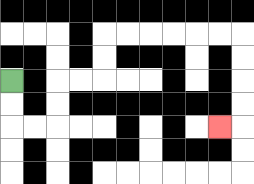{'start': '[0, 3]', 'end': '[9, 5]', 'path_directions': 'D,D,R,R,U,U,R,R,U,U,R,R,R,R,R,R,D,D,D,D,L', 'path_coordinates': '[[0, 3], [0, 4], [0, 5], [1, 5], [2, 5], [2, 4], [2, 3], [3, 3], [4, 3], [4, 2], [4, 1], [5, 1], [6, 1], [7, 1], [8, 1], [9, 1], [10, 1], [10, 2], [10, 3], [10, 4], [10, 5], [9, 5]]'}